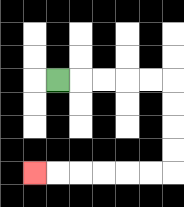{'start': '[2, 3]', 'end': '[1, 7]', 'path_directions': 'R,R,R,R,R,D,D,D,D,L,L,L,L,L,L', 'path_coordinates': '[[2, 3], [3, 3], [4, 3], [5, 3], [6, 3], [7, 3], [7, 4], [7, 5], [7, 6], [7, 7], [6, 7], [5, 7], [4, 7], [3, 7], [2, 7], [1, 7]]'}